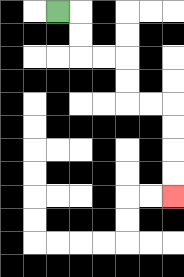{'start': '[2, 0]', 'end': '[7, 8]', 'path_directions': 'R,D,D,R,R,D,D,R,R,D,D,D,D', 'path_coordinates': '[[2, 0], [3, 0], [3, 1], [3, 2], [4, 2], [5, 2], [5, 3], [5, 4], [6, 4], [7, 4], [7, 5], [7, 6], [7, 7], [7, 8]]'}